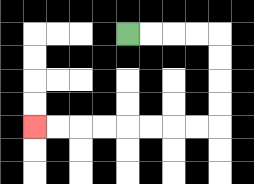{'start': '[5, 1]', 'end': '[1, 5]', 'path_directions': 'R,R,R,R,D,D,D,D,L,L,L,L,L,L,L,L', 'path_coordinates': '[[5, 1], [6, 1], [7, 1], [8, 1], [9, 1], [9, 2], [9, 3], [9, 4], [9, 5], [8, 5], [7, 5], [6, 5], [5, 5], [4, 5], [3, 5], [2, 5], [1, 5]]'}